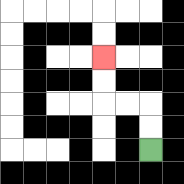{'start': '[6, 6]', 'end': '[4, 2]', 'path_directions': 'U,U,L,L,U,U', 'path_coordinates': '[[6, 6], [6, 5], [6, 4], [5, 4], [4, 4], [4, 3], [4, 2]]'}